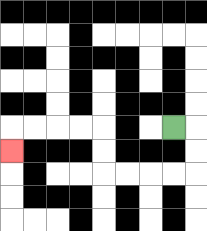{'start': '[7, 5]', 'end': '[0, 6]', 'path_directions': 'R,D,D,L,L,L,L,U,U,L,L,L,L,D', 'path_coordinates': '[[7, 5], [8, 5], [8, 6], [8, 7], [7, 7], [6, 7], [5, 7], [4, 7], [4, 6], [4, 5], [3, 5], [2, 5], [1, 5], [0, 5], [0, 6]]'}